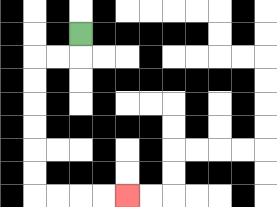{'start': '[3, 1]', 'end': '[5, 8]', 'path_directions': 'D,L,L,D,D,D,D,D,D,R,R,R,R', 'path_coordinates': '[[3, 1], [3, 2], [2, 2], [1, 2], [1, 3], [1, 4], [1, 5], [1, 6], [1, 7], [1, 8], [2, 8], [3, 8], [4, 8], [5, 8]]'}